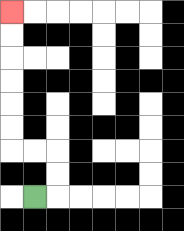{'start': '[1, 8]', 'end': '[0, 0]', 'path_directions': 'R,U,U,L,L,U,U,U,U,U,U', 'path_coordinates': '[[1, 8], [2, 8], [2, 7], [2, 6], [1, 6], [0, 6], [0, 5], [0, 4], [0, 3], [0, 2], [0, 1], [0, 0]]'}